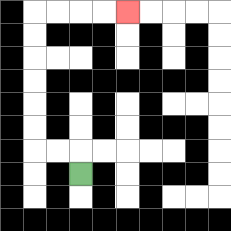{'start': '[3, 7]', 'end': '[5, 0]', 'path_directions': 'U,L,L,U,U,U,U,U,U,R,R,R,R', 'path_coordinates': '[[3, 7], [3, 6], [2, 6], [1, 6], [1, 5], [1, 4], [1, 3], [1, 2], [1, 1], [1, 0], [2, 0], [3, 0], [4, 0], [5, 0]]'}